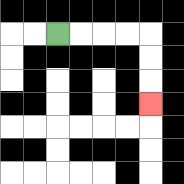{'start': '[2, 1]', 'end': '[6, 4]', 'path_directions': 'R,R,R,R,D,D,D', 'path_coordinates': '[[2, 1], [3, 1], [4, 1], [5, 1], [6, 1], [6, 2], [6, 3], [6, 4]]'}